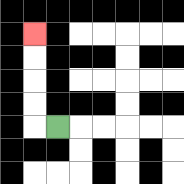{'start': '[2, 5]', 'end': '[1, 1]', 'path_directions': 'L,U,U,U,U', 'path_coordinates': '[[2, 5], [1, 5], [1, 4], [1, 3], [1, 2], [1, 1]]'}